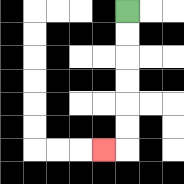{'start': '[5, 0]', 'end': '[4, 6]', 'path_directions': 'D,D,D,D,D,D,L', 'path_coordinates': '[[5, 0], [5, 1], [5, 2], [5, 3], [5, 4], [5, 5], [5, 6], [4, 6]]'}